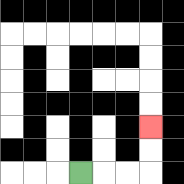{'start': '[3, 7]', 'end': '[6, 5]', 'path_directions': 'R,R,R,U,U', 'path_coordinates': '[[3, 7], [4, 7], [5, 7], [6, 7], [6, 6], [6, 5]]'}